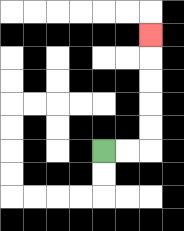{'start': '[4, 6]', 'end': '[6, 1]', 'path_directions': 'R,R,U,U,U,U,U', 'path_coordinates': '[[4, 6], [5, 6], [6, 6], [6, 5], [6, 4], [6, 3], [6, 2], [6, 1]]'}